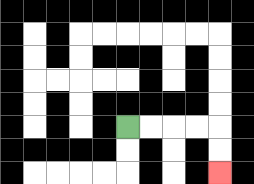{'start': '[5, 5]', 'end': '[9, 7]', 'path_directions': 'R,R,R,R,D,D', 'path_coordinates': '[[5, 5], [6, 5], [7, 5], [8, 5], [9, 5], [9, 6], [9, 7]]'}